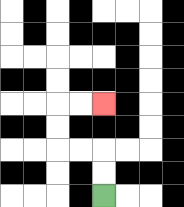{'start': '[4, 8]', 'end': '[4, 4]', 'path_directions': 'U,U,L,L,U,U,R,R', 'path_coordinates': '[[4, 8], [4, 7], [4, 6], [3, 6], [2, 6], [2, 5], [2, 4], [3, 4], [4, 4]]'}